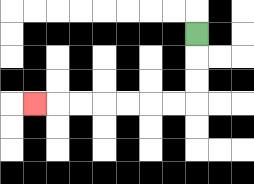{'start': '[8, 1]', 'end': '[1, 4]', 'path_directions': 'D,D,D,L,L,L,L,L,L,L', 'path_coordinates': '[[8, 1], [8, 2], [8, 3], [8, 4], [7, 4], [6, 4], [5, 4], [4, 4], [3, 4], [2, 4], [1, 4]]'}